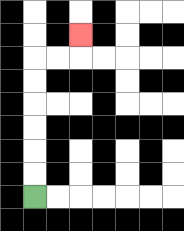{'start': '[1, 8]', 'end': '[3, 1]', 'path_directions': 'U,U,U,U,U,U,R,R,U', 'path_coordinates': '[[1, 8], [1, 7], [1, 6], [1, 5], [1, 4], [1, 3], [1, 2], [2, 2], [3, 2], [3, 1]]'}